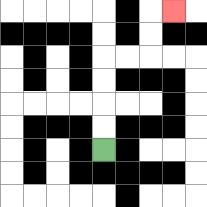{'start': '[4, 6]', 'end': '[7, 0]', 'path_directions': 'U,U,U,U,R,R,U,U,R', 'path_coordinates': '[[4, 6], [4, 5], [4, 4], [4, 3], [4, 2], [5, 2], [6, 2], [6, 1], [6, 0], [7, 0]]'}